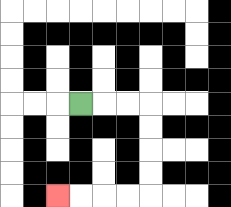{'start': '[3, 4]', 'end': '[2, 8]', 'path_directions': 'R,R,R,D,D,D,D,L,L,L,L', 'path_coordinates': '[[3, 4], [4, 4], [5, 4], [6, 4], [6, 5], [6, 6], [6, 7], [6, 8], [5, 8], [4, 8], [3, 8], [2, 8]]'}